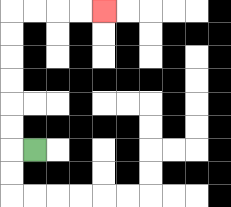{'start': '[1, 6]', 'end': '[4, 0]', 'path_directions': 'L,U,U,U,U,U,U,R,R,R,R', 'path_coordinates': '[[1, 6], [0, 6], [0, 5], [0, 4], [0, 3], [0, 2], [0, 1], [0, 0], [1, 0], [2, 0], [3, 0], [4, 0]]'}